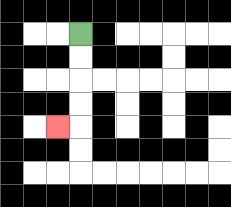{'start': '[3, 1]', 'end': '[2, 5]', 'path_directions': 'D,D,D,D,L', 'path_coordinates': '[[3, 1], [3, 2], [3, 3], [3, 4], [3, 5], [2, 5]]'}